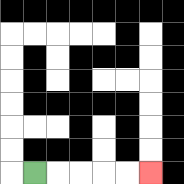{'start': '[1, 7]', 'end': '[6, 7]', 'path_directions': 'R,R,R,R,R', 'path_coordinates': '[[1, 7], [2, 7], [3, 7], [4, 7], [5, 7], [6, 7]]'}